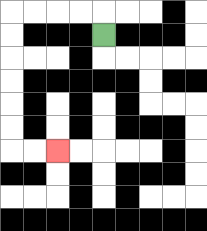{'start': '[4, 1]', 'end': '[2, 6]', 'path_directions': 'U,L,L,L,L,D,D,D,D,D,D,R,R', 'path_coordinates': '[[4, 1], [4, 0], [3, 0], [2, 0], [1, 0], [0, 0], [0, 1], [0, 2], [0, 3], [0, 4], [0, 5], [0, 6], [1, 6], [2, 6]]'}